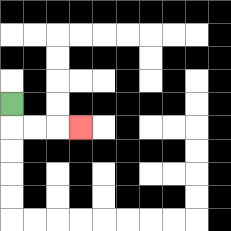{'start': '[0, 4]', 'end': '[3, 5]', 'path_directions': 'D,R,R,R', 'path_coordinates': '[[0, 4], [0, 5], [1, 5], [2, 5], [3, 5]]'}